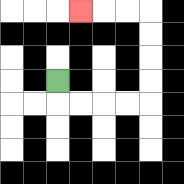{'start': '[2, 3]', 'end': '[3, 0]', 'path_directions': 'D,R,R,R,R,U,U,U,U,L,L,L', 'path_coordinates': '[[2, 3], [2, 4], [3, 4], [4, 4], [5, 4], [6, 4], [6, 3], [6, 2], [6, 1], [6, 0], [5, 0], [4, 0], [3, 0]]'}